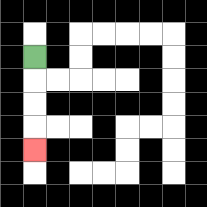{'start': '[1, 2]', 'end': '[1, 6]', 'path_directions': 'D,D,D,D', 'path_coordinates': '[[1, 2], [1, 3], [1, 4], [1, 5], [1, 6]]'}